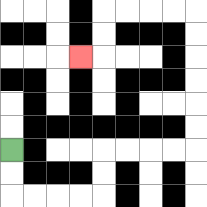{'start': '[0, 6]', 'end': '[3, 2]', 'path_directions': 'D,D,R,R,R,R,U,U,R,R,R,R,U,U,U,U,U,U,L,L,L,L,D,D,L', 'path_coordinates': '[[0, 6], [0, 7], [0, 8], [1, 8], [2, 8], [3, 8], [4, 8], [4, 7], [4, 6], [5, 6], [6, 6], [7, 6], [8, 6], [8, 5], [8, 4], [8, 3], [8, 2], [8, 1], [8, 0], [7, 0], [6, 0], [5, 0], [4, 0], [4, 1], [4, 2], [3, 2]]'}